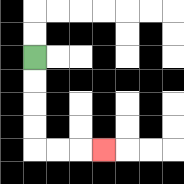{'start': '[1, 2]', 'end': '[4, 6]', 'path_directions': 'D,D,D,D,R,R,R', 'path_coordinates': '[[1, 2], [1, 3], [1, 4], [1, 5], [1, 6], [2, 6], [3, 6], [4, 6]]'}